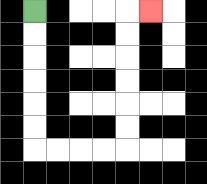{'start': '[1, 0]', 'end': '[6, 0]', 'path_directions': 'D,D,D,D,D,D,R,R,R,R,U,U,U,U,U,U,R', 'path_coordinates': '[[1, 0], [1, 1], [1, 2], [1, 3], [1, 4], [1, 5], [1, 6], [2, 6], [3, 6], [4, 6], [5, 6], [5, 5], [5, 4], [5, 3], [5, 2], [5, 1], [5, 0], [6, 0]]'}